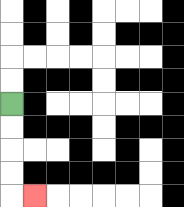{'start': '[0, 4]', 'end': '[1, 8]', 'path_directions': 'D,D,D,D,R', 'path_coordinates': '[[0, 4], [0, 5], [0, 6], [0, 7], [0, 8], [1, 8]]'}